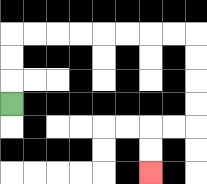{'start': '[0, 4]', 'end': '[6, 7]', 'path_directions': 'U,U,U,R,R,R,R,R,R,R,R,D,D,D,D,L,L,D,D', 'path_coordinates': '[[0, 4], [0, 3], [0, 2], [0, 1], [1, 1], [2, 1], [3, 1], [4, 1], [5, 1], [6, 1], [7, 1], [8, 1], [8, 2], [8, 3], [8, 4], [8, 5], [7, 5], [6, 5], [6, 6], [6, 7]]'}